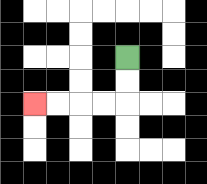{'start': '[5, 2]', 'end': '[1, 4]', 'path_directions': 'D,D,L,L,L,L', 'path_coordinates': '[[5, 2], [5, 3], [5, 4], [4, 4], [3, 4], [2, 4], [1, 4]]'}